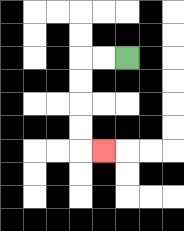{'start': '[5, 2]', 'end': '[4, 6]', 'path_directions': 'L,L,D,D,D,D,R', 'path_coordinates': '[[5, 2], [4, 2], [3, 2], [3, 3], [3, 4], [3, 5], [3, 6], [4, 6]]'}